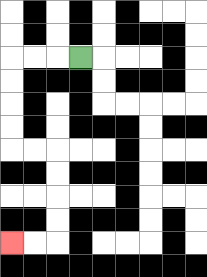{'start': '[3, 2]', 'end': '[0, 10]', 'path_directions': 'L,L,L,D,D,D,D,R,R,D,D,D,D,L,L', 'path_coordinates': '[[3, 2], [2, 2], [1, 2], [0, 2], [0, 3], [0, 4], [0, 5], [0, 6], [1, 6], [2, 6], [2, 7], [2, 8], [2, 9], [2, 10], [1, 10], [0, 10]]'}